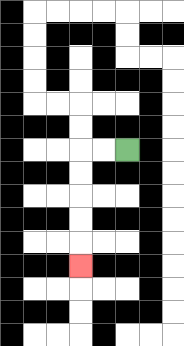{'start': '[5, 6]', 'end': '[3, 11]', 'path_directions': 'L,L,D,D,D,D,D', 'path_coordinates': '[[5, 6], [4, 6], [3, 6], [3, 7], [3, 8], [3, 9], [3, 10], [3, 11]]'}